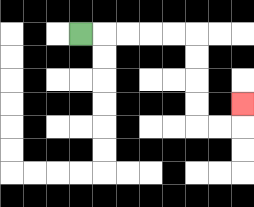{'start': '[3, 1]', 'end': '[10, 4]', 'path_directions': 'R,R,R,R,R,D,D,D,D,R,R,U', 'path_coordinates': '[[3, 1], [4, 1], [5, 1], [6, 1], [7, 1], [8, 1], [8, 2], [8, 3], [8, 4], [8, 5], [9, 5], [10, 5], [10, 4]]'}